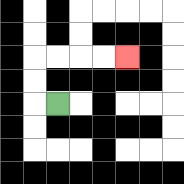{'start': '[2, 4]', 'end': '[5, 2]', 'path_directions': 'L,U,U,R,R,R,R', 'path_coordinates': '[[2, 4], [1, 4], [1, 3], [1, 2], [2, 2], [3, 2], [4, 2], [5, 2]]'}